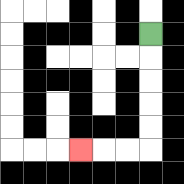{'start': '[6, 1]', 'end': '[3, 6]', 'path_directions': 'D,D,D,D,D,L,L,L', 'path_coordinates': '[[6, 1], [6, 2], [6, 3], [6, 4], [6, 5], [6, 6], [5, 6], [4, 6], [3, 6]]'}